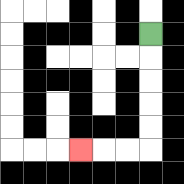{'start': '[6, 1]', 'end': '[3, 6]', 'path_directions': 'D,D,D,D,D,L,L,L', 'path_coordinates': '[[6, 1], [6, 2], [6, 3], [6, 4], [6, 5], [6, 6], [5, 6], [4, 6], [3, 6]]'}